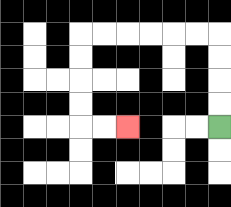{'start': '[9, 5]', 'end': '[5, 5]', 'path_directions': 'U,U,U,U,L,L,L,L,L,L,D,D,D,D,R,R', 'path_coordinates': '[[9, 5], [9, 4], [9, 3], [9, 2], [9, 1], [8, 1], [7, 1], [6, 1], [5, 1], [4, 1], [3, 1], [3, 2], [3, 3], [3, 4], [3, 5], [4, 5], [5, 5]]'}